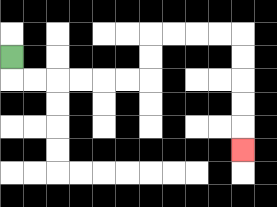{'start': '[0, 2]', 'end': '[10, 6]', 'path_directions': 'D,R,R,R,R,R,R,U,U,R,R,R,R,D,D,D,D,D', 'path_coordinates': '[[0, 2], [0, 3], [1, 3], [2, 3], [3, 3], [4, 3], [5, 3], [6, 3], [6, 2], [6, 1], [7, 1], [8, 1], [9, 1], [10, 1], [10, 2], [10, 3], [10, 4], [10, 5], [10, 6]]'}